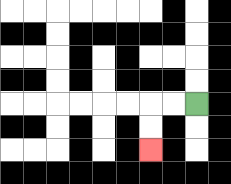{'start': '[8, 4]', 'end': '[6, 6]', 'path_directions': 'L,L,D,D', 'path_coordinates': '[[8, 4], [7, 4], [6, 4], [6, 5], [6, 6]]'}